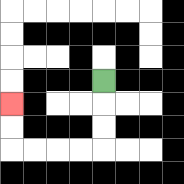{'start': '[4, 3]', 'end': '[0, 4]', 'path_directions': 'D,D,D,L,L,L,L,U,U', 'path_coordinates': '[[4, 3], [4, 4], [4, 5], [4, 6], [3, 6], [2, 6], [1, 6], [0, 6], [0, 5], [0, 4]]'}